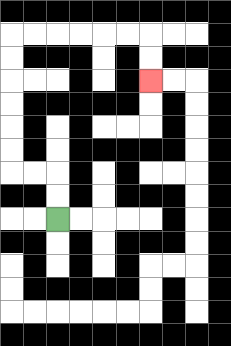{'start': '[2, 9]', 'end': '[6, 3]', 'path_directions': 'U,U,L,L,U,U,U,U,U,U,R,R,R,R,R,R,D,D', 'path_coordinates': '[[2, 9], [2, 8], [2, 7], [1, 7], [0, 7], [0, 6], [0, 5], [0, 4], [0, 3], [0, 2], [0, 1], [1, 1], [2, 1], [3, 1], [4, 1], [5, 1], [6, 1], [6, 2], [6, 3]]'}